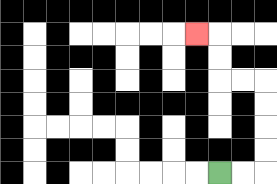{'start': '[9, 7]', 'end': '[8, 1]', 'path_directions': 'R,R,U,U,U,U,L,L,U,U,L', 'path_coordinates': '[[9, 7], [10, 7], [11, 7], [11, 6], [11, 5], [11, 4], [11, 3], [10, 3], [9, 3], [9, 2], [9, 1], [8, 1]]'}